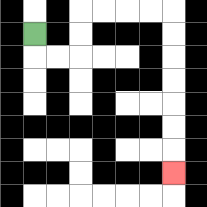{'start': '[1, 1]', 'end': '[7, 7]', 'path_directions': 'D,R,R,U,U,R,R,R,R,D,D,D,D,D,D,D', 'path_coordinates': '[[1, 1], [1, 2], [2, 2], [3, 2], [3, 1], [3, 0], [4, 0], [5, 0], [6, 0], [7, 0], [7, 1], [7, 2], [7, 3], [7, 4], [7, 5], [7, 6], [7, 7]]'}